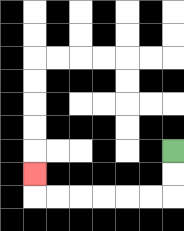{'start': '[7, 6]', 'end': '[1, 7]', 'path_directions': 'D,D,L,L,L,L,L,L,U', 'path_coordinates': '[[7, 6], [7, 7], [7, 8], [6, 8], [5, 8], [4, 8], [3, 8], [2, 8], [1, 8], [1, 7]]'}